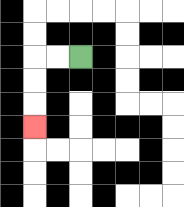{'start': '[3, 2]', 'end': '[1, 5]', 'path_directions': 'L,L,D,D,D', 'path_coordinates': '[[3, 2], [2, 2], [1, 2], [1, 3], [1, 4], [1, 5]]'}